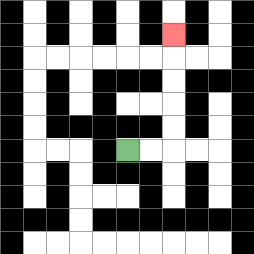{'start': '[5, 6]', 'end': '[7, 1]', 'path_directions': 'R,R,U,U,U,U,U', 'path_coordinates': '[[5, 6], [6, 6], [7, 6], [7, 5], [7, 4], [7, 3], [7, 2], [7, 1]]'}